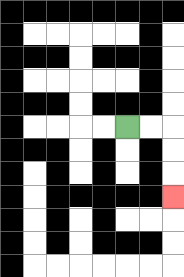{'start': '[5, 5]', 'end': '[7, 8]', 'path_directions': 'R,R,D,D,D', 'path_coordinates': '[[5, 5], [6, 5], [7, 5], [7, 6], [7, 7], [7, 8]]'}